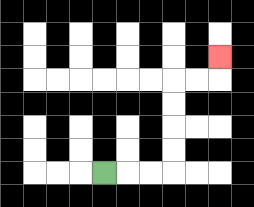{'start': '[4, 7]', 'end': '[9, 2]', 'path_directions': 'R,R,R,U,U,U,U,R,R,U', 'path_coordinates': '[[4, 7], [5, 7], [6, 7], [7, 7], [7, 6], [7, 5], [7, 4], [7, 3], [8, 3], [9, 3], [9, 2]]'}